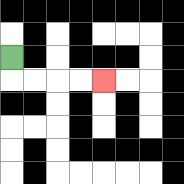{'start': '[0, 2]', 'end': '[4, 3]', 'path_directions': 'D,R,R,R,R', 'path_coordinates': '[[0, 2], [0, 3], [1, 3], [2, 3], [3, 3], [4, 3]]'}